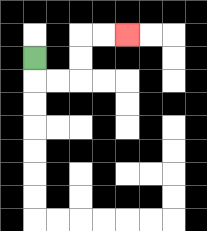{'start': '[1, 2]', 'end': '[5, 1]', 'path_directions': 'D,R,R,U,U,R,R', 'path_coordinates': '[[1, 2], [1, 3], [2, 3], [3, 3], [3, 2], [3, 1], [4, 1], [5, 1]]'}